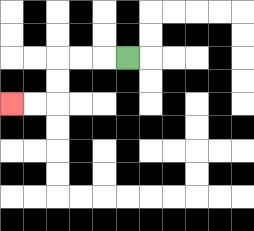{'start': '[5, 2]', 'end': '[0, 4]', 'path_directions': 'L,L,L,D,D,L,L', 'path_coordinates': '[[5, 2], [4, 2], [3, 2], [2, 2], [2, 3], [2, 4], [1, 4], [0, 4]]'}